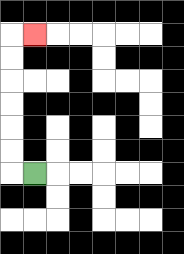{'start': '[1, 7]', 'end': '[1, 1]', 'path_directions': 'L,U,U,U,U,U,U,R', 'path_coordinates': '[[1, 7], [0, 7], [0, 6], [0, 5], [0, 4], [0, 3], [0, 2], [0, 1], [1, 1]]'}